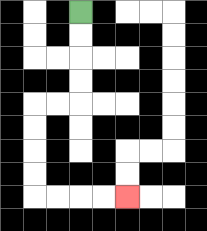{'start': '[3, 0]', 'end': '[5, 8]', 'path_directions': 'D,D,D,D,L,L,D,D,D,D,R,R,R,R', 'path_coordinates': '[[3, 0], [3, 1], [3, 2], [3, 3], [3, 4], [2, 4], [1, 4], [1, 5], [1, 6], [1, 7], [1, 8], [2, 8], [3, 8], [4, 8], [5, 8]]'}